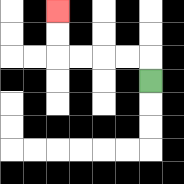{'start': '[6, 3]', 'end': '[2, 0]', 'path_directions': 'U,L,L,L,L,U,U', 'path_coordinates': '[[6, 3], [6, 2], [5, 2], [4, 2], [3, 2], [2, 2], [2, 1], [2, 0]]'}